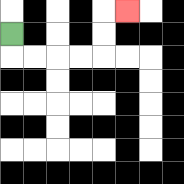{'start': '[0, 1]', 'end': '[5, 0]', 'path_directions': 'D,R,R,R,R,U,U,R', 'path_coordinates': '[[0, 1], [0, 2], [1, 2], [2, 2], [3, 2], [4, 2], [4, 1], [4, 0], [5, 0]]'}